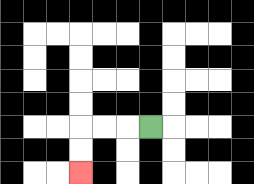{'start': '[6, 5]', 'end': '[3, 7]', 'path_directions': 'L,L,L,D,D', 'path_coordinates': '[[6, 5], [5, 5], [4, 5], [3, 5], [3, 6], [3, 7]]'}